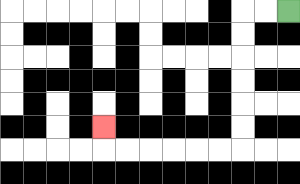{'start': '[12, 0]', 'end': '[4, 5]', 'path_directions': 'L,L,D,D,D,D,D,D,L,L,L,L,L,L,U', 'path_coordinates': '[[12, 0], [11, 0], [10, 0], [10, 1], [10, 2], [10, 3], [10, 4], [10, 5], [10, 6], [9, 6], [8, 6], [7, 6], [6, 6], [5, 6], [4, 6], [4, 5]]'}